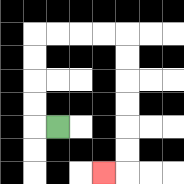{'start': '[2, 5]', 'end': '[4, 7]', 'path_directions': 'L,U,U,U,U,R,R,R,R,D,D,D,D,D,D,L', 'path_coordinates': '[[2, 5], [1, 5], [1, 4], [1, 3], [1, 2], [1, 1], [2, 1], [3, 1], [4, 1], [5, 1], [5, 2], [5, 3], [5, 4], [5, 5], [5, 6], [5, 7], [4, 7]]'}